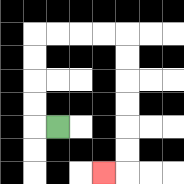{'start': '[2, 5]', 'end': '[4, 7]', 'path_directions': 'L,U,U,U,U,R,R,R,R,D,D,D,D,D,D,L', 'path_coordinates': '[[2, 5], [1, 5], [1, 4], [1, 3], [1, 2], [1, 1], [2, 1], [3, 1], [4, 1], [5, 1], [5, 2], [5, 3], [5, 4], [5, 5], [5, 6], [5, 7], [4, 7]]'}